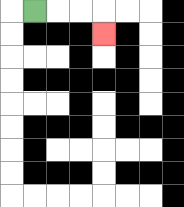{'start': '[1, 0]', 'end': '[4, 1]', 'path_directions': 'R,R,R,D', 'path_coordinates': '[[1, 0], [2, 0], [3, 0], [4, 0], [4, 1]]'}